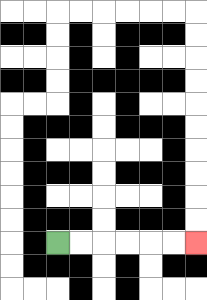{'start': '[2, 10]', 'end': '[8, 10]', 'path_directions': 'R,R,R,R,R,R', 'path_coordinates': '[[2, 10], [3, 10], [4, 10], [5, 10], [6, 10], [7, 10], [8, 10]]'}